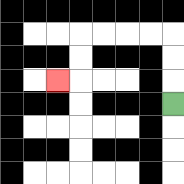{'start': '[7, 4]', 'end': '[2, 3]', 'path_directions': 'U,U,U,L,L,L,L,D,D,L', 'path_coordinates': '[[7, 4], [7, 3], [7, 2], [7, 1], [6, 1], [5, 1], [4, 1], [3, 1], [3, 2], [3, 3], [2, 3]]'}